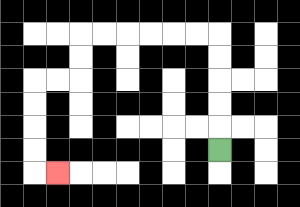{'start': '[9, 6]', 'end': '[2, 7]', 'path_directions': 'U,U,U,U,U,L,L,L,L,L,L,D,D,L,L,D,D,D,D,R', 'path_coordinates': '[[9, 6], [9, 5], [9, 4], [9, 3], [9, 2], [9, 1], [8, 1], [7, 1], [6, 1], [5, 1], [4, 1], [3, 1], [3, 2], [3, 3], [2, 3], [1, 3], [1, 4], [1, 5], [1, 6], [1, 7], [2, 7]]'}